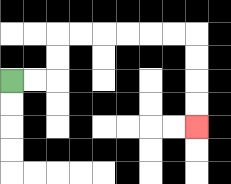{'start': '[0, 3]', 'end': '[8, 5]', 'path_directions': 'R,R,U,U,R,R,R,R,R,R,D,D,D,D', 'path_coordinates': '[[0, 3], [1, 3], [2, 3], [2, 2], [2, 1], [3, 1], [4, 1], [5, 1], [6, 1], [7, 1], [8, 1], [8, 2], [8, 3], [8, 4], [8, 5]]'}